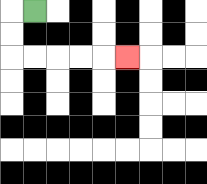{'start': '[1, 0]', 'end': '[5, 2]', 'path_directions': 'L,D,D,R,R,R,R,R', 'path_coordinates': '[[1, 0], [0, 0], [0, 1], [0, 2], [1, 2], [2, 2], [3, 2], [4, 2], [5, 2]]'}